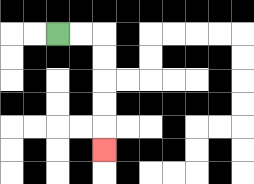{'start': '[2, 1]', 'end': '[4, 6]', 'path_directions': 'R,R,D,D,D,D,D', 'path_coordinates': '[[2, 1], [3, 1], [4, 1], [4, 2], [4, 3], [4, 4], [4, 5], [4, 6]]'}